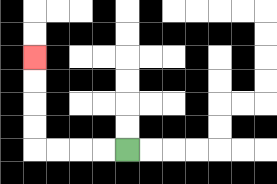{'start': '[5, 6]', 'end': '[1, 2]', 'path_directions': 'L,L,L,L,U,U,U,U', 'path_coordinates': '[[5, 6], [4, 6], [3, 6], [2, 6], [1, 6], [1, 5], [1, 4], [1, 3], [1, 2]]'}